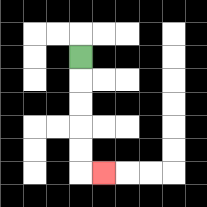{'start': '[3, 2]', 'end': '[4, 7]', 'path_directions': 'D,D,D,D,D,R', 'path_coordinates': '[[3, 2], [3, 3], [3, 4], [3, 5], [3, 6], [3, 7], [4, 7]]'}